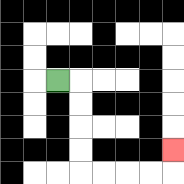{'start': '[2, 3]', 'end': '[7, 6]', 'path_directions': 'R,D,D,D,D,R,R,R,R,U', 'path_coordinates': '[[2, 3], [3, 3], [3, 4], [3, 5], [3, 6], [3, 7], [4, 7], [5, 7], [6, 7], [7, 7], [7, 6]]'}